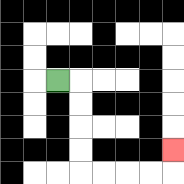{'start': '[2, 3]', 'end': '[7, 6]', 'path_directions': 'R,D,D,D,D,R,R,R,R,U', 'path_coordinates': '[[2, 3], [3, 3], [3, 4], [3, 5], [3, 6], [3, 7], [4, 7], [5, 7], [6, 7], [7, 7], [7, 6]]'}